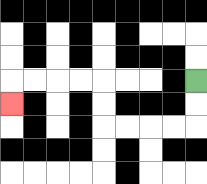{'start': '[8, 3]', 'end': '[0, 4]', 'path_directions': 'D,D,L,L,L,L,U,U,L,L,L,L,D', 'path_coordinates': '[[8, 3], [8, 4], [8, 5], [7, 5], [6, 5], [5, 5], [4, 5], [4, 4], [4, 3], [3, 3], [2, 3], [1, 3], [0, 3], [0, 4]]'}